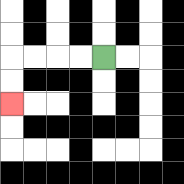{'start': '[4, 2]', 'end': '[0, 4]', 'path_directions': 'L,L,L,L,D,D', 'path_coordinates': '[[4, 2], [3, 2], [2, 2], [1, 2], [0, 2], [0, 3], [0, 4]]'}